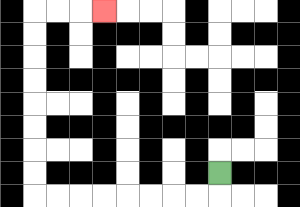{'start': '[9, 7]', 'end': '[4, 0]', 'path_directions': 'D,L,L,L,L,L,L,L,L,U,U,U,U,U,U,U,U,R,R,R', 'path_coordinates': '[[9, 7], [9, 8], [8, 8], [7, 8], [6, 8], [5, 8], [4, 8], [3, 8], [2, 8], [1, 8], [1, 7], [1, 6], [1, 5], [1, 4], [1, 3], [1, 2], [1, 1], [1, 0], [2, 0], [3, 0], [4, 0]]'}